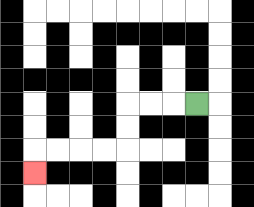{'start': '[8, 4]', 'end': '[1, 7]', 'path_directions': 'L,L,L,D,D,L,L,L,L,D', 'path_coordinates': '[[8, 4], [7, 4], [6, 4], [5, 4], [5, 5], [5, 6], [4, 6], [3, 6], [2, 6], [1, 6], [1, 7]]'}